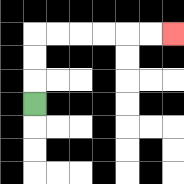{'start': '[1, 4]', 'end': '[7, 1]', 'path_directions': 'U,U,U,R,R,R,R,R,R', 'path_coordinates': '[[1, 4], [1, 3], [1, 2], [1, 1], [2, 1], [3, 1], [4, 1], [5, 1], [6, 1], [7, 1]]'}